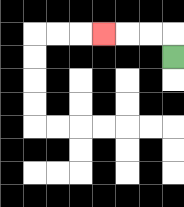{'start': '[7, 2]', 'end': '[4, 1]', 'path_directions': 'U,L,L,L', 'path_coordinates': '[[7, 2], [7, 1], [6, 1], [5, 1], [4, 1]]'}